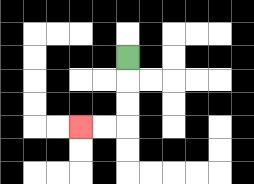{'start': '[5, 2]', 'end': '[3, 5]', 'path_directions': 'D,D,D,L,L', 'path_coordinates': '[[5, 2], [5, 3], [5, 4], [5, 5], [4, 5], [3, 5]]'}